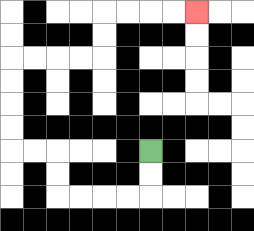{'start': '[6, 6]', 'end': '[8, 0]', 'path_directions': 'D,D,L,L,L,L,U,U,L,L,U,U,U,U,R,R,R,R,U,U,R,R,R,R', 'path_coordinates': '[[6, 6], [6, 7], [6, 8], [5, 8], [4, 8], [3, 8], [2, 8], [2, 7], [2, 6], [1, 6], [0, 6], [0, 5], [0, 4], [0, 3], [0, 2], [1, 2], [2, 2], [3, 2], [4, 2], [4, 1], [4, 0], [5, 0], [6, 0], [7, 0], [8, 0]]'}